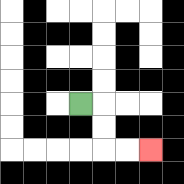{'start': '[3, 4]', 'end': '[6, 6]', 'path_directions': 'R,D,D,R,R', 'path_coordinates': '[[3, 4], [4, 4], [4, 5], [4, 6], [5, 6], [6, 6]]'}